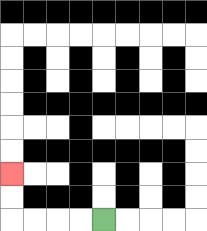{'start': '[4, 9]', 'end': '[0, 7]', 'path_directions': 'L,L,L,L,U,U', 'path_coordinates': '[[4, 9], [3, 9], [2, 9], [1, 9], [0, 9], [0, 8], [0, 7]]'}